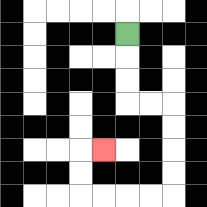{'start': '[5, 1]', 'end': '[4, 6]', 'path_directions': 'D,D,D,R,R,D,D,D,D,L,L,L,L,U,U,R', 'path_coordinates': '[[5, 1], [5, 2], [5, 3], [5, 4], [6, 4], [7, 4], [7, 5], [7, 6], [7, 7], [7, 8], [6, 8], [5, 8], [4, 8], [3, 8], [3, 7], [3, 6], [4, 6]]'}